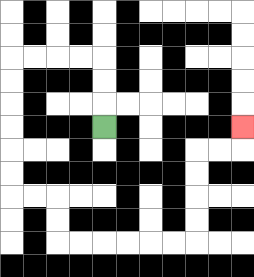{'start': '[4, 5]', 'end': '[10, 5]', 'path_directions': 'U,U,U,L,L,L,L,D,D,D,D,D,D,R,R,D,D,R,R,R,R,R,R,U,U,U,U,R,R,U', 'path_coordinates': '[[4, 5], [4, 4], [4, 3], [4, 2], [3, 2], [2, 2], [1, 2], [0, 2], [0, 3], [0, 4], [0, 5], [0, 6], [0, 7], [0, 8], [1, 8], [2, 8], [2, 9], [2, 10], [3, 10], [4, 10], [5, 10], [6, 10], [7, 10], [8, 10], [8, 9], [8, 8], [8, 7], [8, 6], [9, 6], [10, 6], [10, 5]]'}